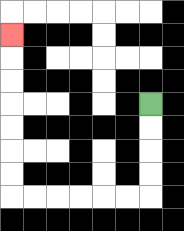{'start': '[6, 4]', 'end': '[0, 1]', 'path_directions': 'D,D,D,D,L,L,L,L,L,L,U,U,U,U,U,U,U', 'path_coordinates': '[[6, 4], [6, 5], [6, 6], [6, 7], [6, 8], [5, 8], [4, 8], [3, 8], [2, 8], [1, 8], [0, 8], [0, 7], [0, 6], [0, 5], [0, 4], [0, 3], [0, 2], [0, 1]]'}